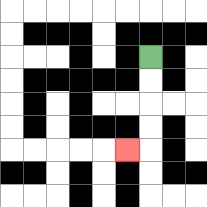{'start': '[6, 2]', 'end': '[5, 6]', 'path_directions': 'D,D,D,D,L', 'path_coordinates': '[[6, 2], [6, 3], [6, 4], [6, 5], [6, 6], [5, 6]]'}